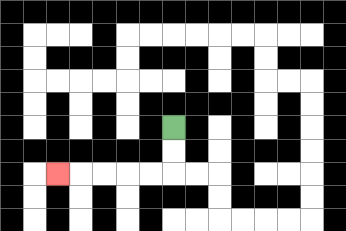{'start': '[7, 5]', 'end': '[2, 7]', 'path_directions': 'D,D,L,L,L,L,L', 'path_coordinates': '[[7, 5], [7, 6], [7, 7], [6, 7], [5, 7], [4, 7], [3, 7], [2, 7]]'}